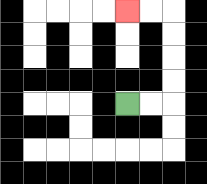{'start': '[5, 4]', 'end': '[5, 0]', 'path_directions': 'R,R,U,U,U,U,L,L', 'path_coordinates': '[[5, 4], [6, 4], [7, 4], [7, 3], [7, 2], [7, 1], [7, 0], [6, 0], [5, 0]]'}